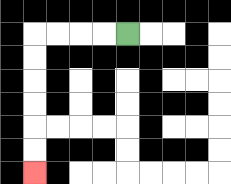{'start': '[5, 1]', 'end': '[1, 7]', 'path_directions': 'L,L,L,L,D,D,D,D,D,D', 'path_coordinates': '[[5, 1], [4, 1], [3, 1], [2, 1], [1, 1], [1, 2], [1, 3], [1, 4], [1, 5], [1, 6], [1, 7]]'}